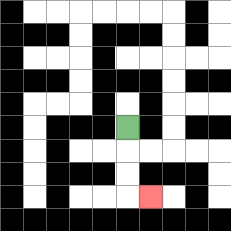{'start': '[5, 5]', 'end': '[6, 8]', 'path_directions': 'D,D,D,R', 'path_coordinates': '[[5, 5], [5, 6], [5, 7], [5, 8], [6, 8]]'}